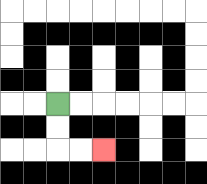{'start': '[2, 4]', 'end': '[4, 6]', 'path_directions': 'D,D,R,R', 'path_coordinates': '[[2, 4], [2, 5], [2, 6], [3, 6], [4, 6]]'}